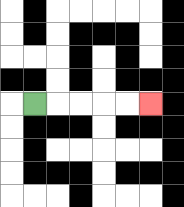{'start': '[1, 4]', 'end': '[6, 4]', 'path_directions': 'R,R,R,R,R', 'path_coordinates': '[[1, 4], [2, 4], [3, 4], [4, 4], [5, 4], [6, 4]]'}